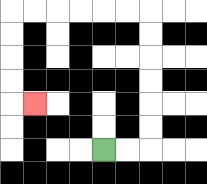{'start': '[4, 6]', 'end': '[1, 4]', 'path_directions': 'R,R,U,U,U,U,U,U,L,L,L,L,L,L,D,D,D,D,R', 'path_coordinates': '[[4, 6], [5, 6], [6, 6], [6, 5], [6, 4], [6, 3], [6, 2], [6, 1], [6, 0], [5, 0], [4, 0], [3, 0], [2, 0], [1, 0], [0, 0], [0, 1], [0, 2], [0, 3], [0, 4], [1, 4]]'}